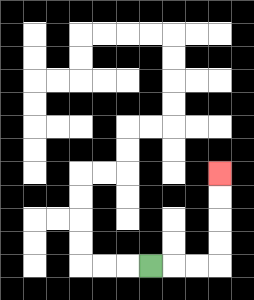{'start': '[6, 11]', 'end': '[9, 7]', 'path_directions': 'R,R,R,U,U,U,U', 'path_coordinates': '[[6, 11], [7, 11], [8, 11], [9, 11], [9, 10], [9, 9], [9, 8], [9, 7]]'}